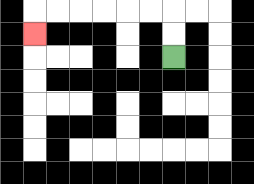{'start': '[7, 2]', 'end': '[1, 1]', 'path_directions': 'U,U,L,L,L,L,L,L,D', 'path_coordinates': '[[7, 2], [7, 1], [7, 0], [6, 0], [5, 0], [4, 0], [3, 0], [2, 0], [1, 0], [1, 1]]'}